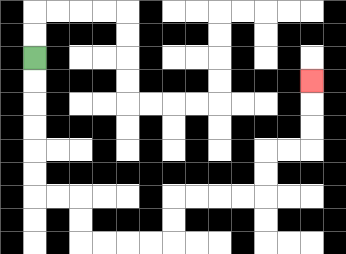{'start': '[1, 2]', 'end': '[13, 3]', 'path_directions': 'D,D,D,D,D,D,R,R,D,D,R,R,R,R,U,U,R,R,R,R,U,U,R,R,U,U,U', 'path_coordinates': '[[1, 2], [1, 3], [1, 4], [1, 5], [1, 6], [1, 7], [1, 8], [2, 8], [3, 8], [3, 9], [3, 10], [4, 10], [5, 10], [6, 10], [7, 10], [7, 9], [7, 8], [8, 8], [9, 8], [10, 8], [11, 8], [11, 7], [11, 6], [12, 6], [13, 6], [13, 5], [13, 4], [13, 3]]'}